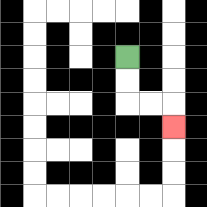{'start': '[5, 2]', 'end': '[7, 5]', 'path_directions': 'D,D,R,R,D', 'path_coordinates': '[[5, 2], [5, 3], [5, 4], [6, 4], [7, 4], [7, 5]]'}